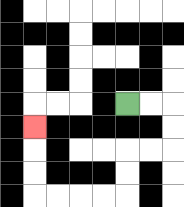{'start': '[5, 4]', 'end': '[1, 5]', 'path_directions': 'R,R,D,D,L,L,D,D,L,L,L,L,U,U,U', 'path_coordinates': '[[5, 4], [6, 4], [7, 4], [7, 5], [7, 6], [6, 6], [5, 6], [5, 7], [5, 8], [4, 8], [3, 8], [2, 8], [1, 8], [1, 7], [1, 6], [1, 5]]'}